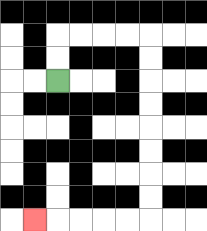{'start': '[2, 3]', 'end': '[1, 9]', 'path_directions': 'U,U,R,R,R,R,D,D,D,D,D,D,D,D,L,L,L,L,L', 'path_coordinates': '[[2, 3], [2, 2], [2, 1], [3, 1], [4, 1], [5, 1], [6, 1], [6, 2], [6, 3], [6, 4], [6, 5], [6, 6], [6, 7], [6, 8], [6, 9], [5, 9], [4, 9], [3, 9], [2, 9], [1, 9]]'}